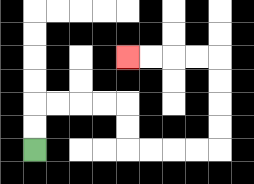{'start': '[1, 6]', 'end': '[5, 2]', 'path_directions': 'U,U,R,R,R,R,D,D,R,R,R,R,U,U,U,U,L,L,L,L', 'path_coordinates': '[[1, 6], [1, 5], [1, 4], [2, 4], [3, 4], [4, 4], [5, 4], [5, 5], [5, 6], [6, 6], [7, 6], [8, 6], [9, 6], [9, 5], [9, 4], [9, 3], [9, 2], [8, 2], [7, 2], [6, 2], [5, 2]]'}